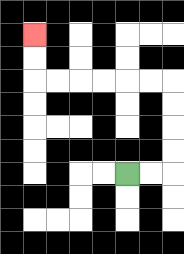{'start': '[5, 7]', 'end': '[1, 1]', 'path_directions': 'R,R,U,U,U,U,L,L,L,L,L,L,U,U', 'path_coordinates': '[[5, 7], [6, 7], [7, 7], [7, 6], [7, 5], [7, 4], [7, 3], [6, 3], [5, 3], [4, 3], [3, 3], [2, 3], [1, 3], [1, 2], [1, 1]]'}